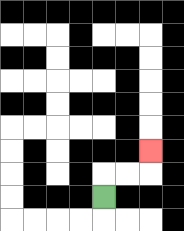{'start': '[4, 8]', 'end': '[6, 6]', 'path_directions': 'U,R,R,U', 'path_coordinates': '[[4, 8], [4, 7], [5, 7], [6, 7], [6, 6]]'}